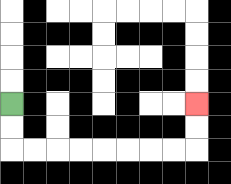{'start': '[0, 4]', 'end': '[8, 4]', 'path_directions': 'D,D,R,R,R,R,R,R,R,R,U,U', 'path_coordinates': '[[0, 4], [0, 5], [0, 6], [1, 6], [2, 6], [3, 6], [4, 6], [5, 6], [6, 6], [7, 6], [8, 6], [8, 5], [8, 4]]'}